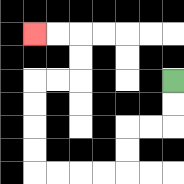{'start': '[7, 3]', 'end': '[1, 1]', 'path_directions': 'D,D,L,L,D,D,L,L,L,L,U,U,U,U,R,R,U,U,L,L', 'path_coordinates': '[[7, 3], [7, 4], [7, 5], [6, 5], [5, 5], [5, 6], [5, 7], [4, 7], [3, 7], [2, 7], [1, 7], [1, 6], [1, 5], [1, 4], [1, 3], [2, 3], [3, 3], [3, 2], [3, 1], [2, 1], [1, 1]]'}